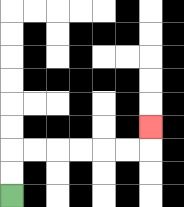{'start': '[0, 8]', 'end': '[6, 5]', 'path_directions': 'U,U,R,R,R,R,R,R,U', 'path_coordinates': '[[0, 8], [0, 7], [0, 6], [1, 6], [2, 6], [3, 6], [4, 6], [5, 6], [6, 6], [6, 5]]'}